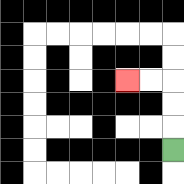{'start': '[7, 6]', 'end': '[5, 3]', 'path_directions': 'U,U,U,L,L', 'path_coordinates': '[[7, 6], [7, 5], [7, 4], [7, 3], [6, 3], [5, 3]]'}